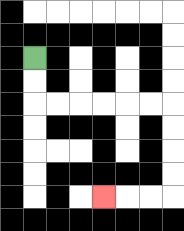{'start': '[1, 2]', 'end': '[4, 8]', 'path_directions': 'D,D,R,R,R,R,R,R,D,D,D,D,L,L,L', 'path_coordinates': '[[1, 2], [1, 3], [1, 4], [2, 4], [3, 4], [4, 4], [5, 4], [6, 4], [7, 4], [7, 5], [7, 6], [7, 7], [7, 8], [6, 8], [5, 8], [4, 8]]'}